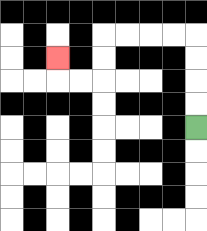{'start': '[8, 5]', 'end': '[2, 2]', 'path_directions': 'U,U,U,U,L,L,L,L,D,D,L,L,U', 'path_coordinates': '[[8, 5], [8, 4], [8, 3], [8, 2], [8, 1], [7, 1], [6, 1], [5, 1], [4, 1], [4, 2], [4, 3], [3, 3], [2, 3], [2, 2]]'}